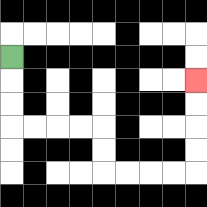{'start': '[0, 2]', 'end': '[8, 3]', 'path_directions': 'D,D,D,R,R,R,R,D,D,R,R,R,R,U,U,U,U', 'path_coordinates': '[[0, 2], [0, 3], [0, 4], [0, 5], [1, 5], [2, 5], [3, 5], [4, 5], [4, 6], [4, 7], [5, 7], [6, 7], [7, 7], [8, 7], [8, 6], [8, 5], [8, 4], [8, 3]]'}